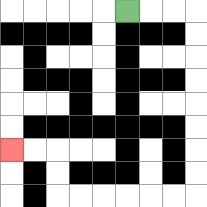{'start': '[5, 0]', 'end': '[0, 6]', 'path_directions': 'R,R,R,D,D,D,D,D,D,D,D,L,L,L,L,L,L,U,U,L,L', 'path_coordinates': '[[5, 0], [6, 0], [7, 0], [8, 0], [8, 1], [8, 2], [8, 3], [8, 4], [8, 5], [8, 6], [8, 7], [8, 8], [7, 8], [6, 8], [5, 8], [4, 8], [3, 8], [2, 8], [2, 7], [2, 6], [1, 6], [0, 6]]'}